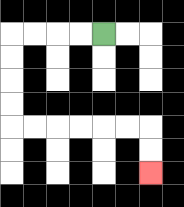{'start': '[4, 1]', 'end': '[6, 7]', 'path_directions': 'L,L,L,L,D,D,D,D,R,R,R,R,R,R,D,D', 'path_coordinates': '[[4, 1], [3, 1], [2, 1], [1, 1], [0, 1], [0, 2], [0, 3], [0, 4], [0, 5], [1, 5], [2, 5], [3, 5], [4, 5], [5, 5], [6, 5], [6, 6], [6, 7]]'}